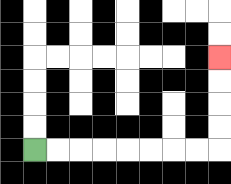{'start': '[1, 6]', 'end': '[9, 2]', 'path_directions': 'R,R,R,R,R,R,R,R,U,U,U,U', 'path_coordinates': '[[1, 6], [2, 6], [3, 6], [4, 6], [5, 6], [6, 6], [7, 6], [8, 6], [9, 6], [9, 5], [9, 4], [9, 3], [9, 2]]'}